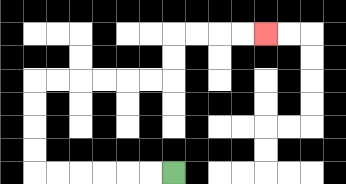{'start': '[7, 7]', 'end': '[11, 1]', 'path_directions': 'L,L,L,L,L,L,U,U,U,U,R,R,R,R,R,R,U,U,R,R,R,R', 'path_coordinates': '[[7, 7], [6, 7], [5, 7], [4, 7], [3, 7], [2, 7], [1, 7], [1, 6], [1, 5], [1, 4], [1, 3], [2, 3], [3, 3], [4, 3], [5, 3], [6, 3], [7, 3], [7, 2], [7, 1], [8, 1], [9, 1], [10, 1], [11, 1]]'}